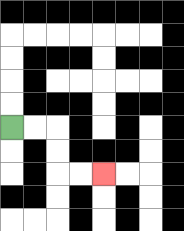{'start': '[0, 5]', 'end': '[4, 7]', 'path_directions': 'R,R,D,D,R,R', 'path_coordinates': '[[0, 5], [1, 5], [2, 5], [2, 6], [2, 7], [3, 7], [4, 7]]'}